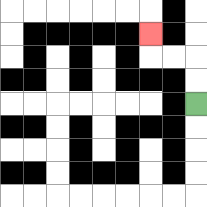{'start': '[8, 4]', 'end': '[6, 1]', 'path_directions': 'U,U,L,L,U', 'path_coordinates': '[[8, 4], [8, 3], [8, 2], [7, 2], [6, 2], [6, 1]]'}